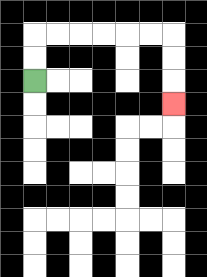{'start': '[1, 3]', 'end': '[7, 4]', 'path_directions': 'U,U,R,R,R,R,R,R,D,D,D', 'path_coordinates': '[[1, 3], [1, 2], [1, 1], [2, 1], [3, 1], [4, 1], [5, 1], [6, 1], [7, 1], [7, 2], [7, 3], [7, 4]]'}